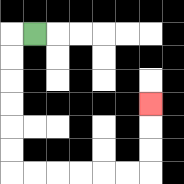{'start': '[1, 1]', 'end': '[6, 4]', 'path_directions': 'L,D,D,D,D,D,D,R,R,R,R,R,R,U,U,U', 'path_coordinates': '[[1, 1], [0, 1], [0, 2], [0, 3], [0, 4], [0, 5], [0, 6], [0, 7], [1, 7], [2, 7], [3, 7], [4, 7], [5, 7], [6, 7], [6, 6], [6, 5], [6, 4]]'}